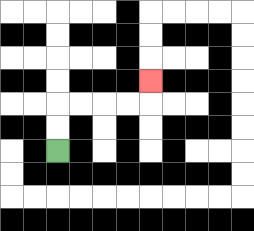{'start': '[2, 6]', 'end': '[6, 3]', 'path_directions': 'U,U,R,R,R,R,U', 'path_coordinates': '[[2, 6], [2, 5], [2, 4], [3, 4], [4, 4], [5, 4], [6, 4], [6, 3]]'}